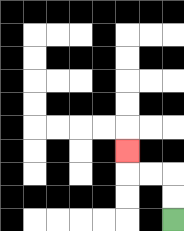{'start': '[7, 9]', 'end': '[5, 6]', 'path_directions': 'U,U,L,L,U', 'path_coordinates': '[[7, 9], [7, 8], [7, 7], [6, 7], [5, 7], [5, 6]]'}